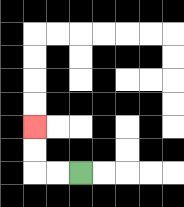{'start': '[3, 7]', 'end': '[1, 5]', 'path_directions': 'L,L,U,U', 'path_coordinates': '[[3, 7], [2, 7], [1, 7], [1, 6], [1, 5]]'}